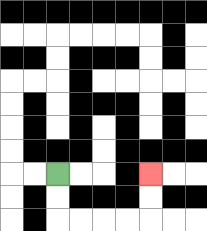{'start': '[2, 7]', 'end': '[6, 7]', 'path_directions': 'D,D,R,R,R,R,U,U', 'path_coordinates': '[[2, 7], [2, 8], [2, 9], [3, 9], [4, 9], [5, 9], [6, 9], [6, 8], [6, 7]]'}